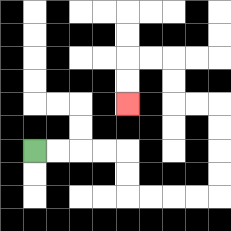{'start': '[1, 6]', 'end': '[5, 4]', 'path_directions': 'R,R,R,R,D,D,R,R,R,R,U,U,U,U,L,L,U,U,L,L,D,D', 'path_coordinates': '[[1, 6], [2, 6], [3, 6], [4, 6], [5, 6], [5, 7], [5, 8], [6, 8], [7, 8], [8, 8], [9, 8], [9, 7], [9, 6], [9, 5], [9, 4], [8, 4], [7, 4], [7, 3], [7, 2], [6, 2], [5, 2], [5, 3], [5, 4]]'}